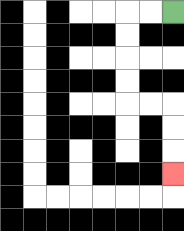{'start': '[7, 0]', 'end': '[7, 7]', 'path_directions': 'L,L,D,D,D,D,R,R,D,D,D', 'path_coordinates': '[[7, 0], [6, 0], [5, 0], [5, 1], [5, 2], [5, 3], [5, 4], [6, 4], [7, 4], [7, 5], [7, 6], [7, 7]]'}